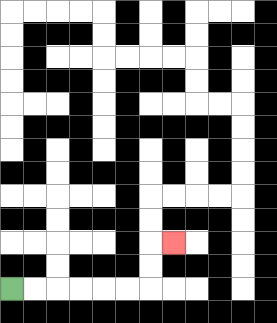{'start': '[0, 12]', 'end': '[7, 10]', 'path_directions': 'R,R,R,R,R,R,U,U,R', 'path_coordinates': '[[0, 12], [1, 12], [2, 12], [3, 12], [4, 12], [5, 12], [6, 12], [6, 11], [6, 10], [7, 10]]'}